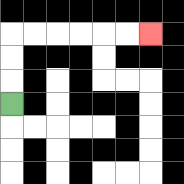{'start': '[0, 4]', 'end': '[6, 1]', 'path_directions': 'U,U,U,R,R,R,R,R,R', 'path_coordinates': '[[0, 4], [0, 3], [0, 2], [0, 1], [1, 1], [2, 1], [3, 1], [4, 1], [5, 1], [6, 1]]'}